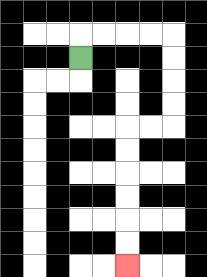{'start': '[3, 2]', 'end': '[5, 11]', 'path_directions': 'U,R,R,R,R,D,D,D,D,L,L,D,D,D,D,D,D', 'path_coordinates': '[[3, 2], [3, 1], [4, 1], [5, 1], [6, 1], [7, 1], [7, 2], [7, 3], [7, 4], [7, 5], [6, 5], [5, 5], [5, 6], [5, 7], [5, 8], [5, 9], [5, 10], [5, 11]]'}